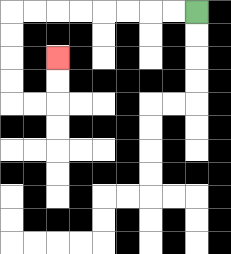{'start': '[8, 0]', 'end': '[2, 2]', 'path_directions': 'L,L,L,L,L,L,L,L,D,D,D,D,R,R,U,U', 'path_coordinates': '[[8, 0], [7, 0], [6, 0], [5, 0], [4, 0], [3, 0], [2, 0], [1, 0], [0, 0], [0, 1], [0, 2], [0, 3], [0, 4], [1, 4], [2, 4], [2, 3], [2, 2]]'}